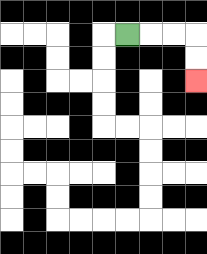{'start': '[5, 1]', 'end': '[8, 3]', 'path_directions': 'R,R,R,D,D', 'path_coordinates': '[[5, 1], [6, 1], [7, 1], [8, 1], [8, 2], [8, 3]]'}